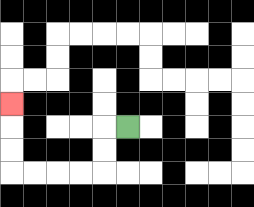{'start': '[5, 5]', 'end': '[0, 4]', 'path_directions': 'L,D,D,L,L,L,L,U,U,U', 'path_coordinates': '[[5, 5], [4, 5], [4, 6], [4, 7], [3, 7], [2, 7], [1, 7], [0, 7], [0, 6], [0, 5], [0, 4]]'}